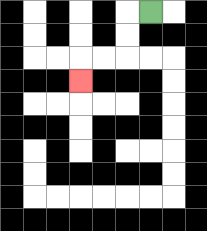{'start': '[6, 0]', 'end': '[3, 3]', 'path_directions': 'L,D,D,L,L,D', 'path_coordinates': '[[6, 0], [5, 0], [5, 1], [5, 2], [4, 2], [3, 2], [3, 3]]'}